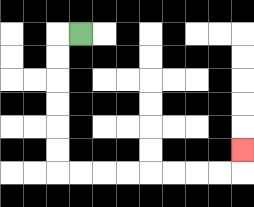{'start': '[3, 1]', 'end': '[10, 6]', 'path_directions': 'L,D,D,D,D,D,D,R,R,R,R,R,R,R,R,U', 'path_coordinates': '[[3, 1], [2, 1], [2, 2], [2, 3], [2, 4], [2, 5], [2, 6], [2, 7], [3, 7], [4, 7], [5, 7], [6, 7], [7, 7], [8, 7], [9, 7], [10, 7], [10, 6]]'}